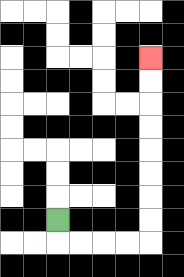{'start': '[2, 9]', 'end': '[6, 2]', 'path_directions': 'D,R,R,R,R,U,U,U,U,U,U,U,U', 'path_coordinates': '[[2, 9], [2, 10], [3, 10], [4, 10], [5, 10], [6, 10], [6, 9], [6, 8], [6, 7], [6, 6], [6, 5], [6, 4], [6, 3], [6, 2]]'}